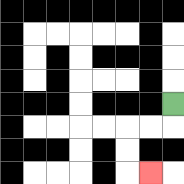{'start': '[7, 4]', 'end': '[6, 7]', 'path_directions': 'D,L,L,D,D,R', 'path_coordinates': '[[7, 4], [7, 5], [6, 5], [5, 5], [5, 6], [5, 7], [6, 7]]'}